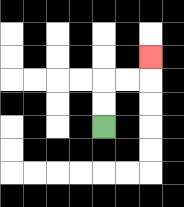{'start': '[4, 5]', 'end': '[6, 2]', 'path_directions': 'U,U,R,R,U', 'path_coordinates': '[[4, 5], [4, 4], [4, 3], [5, 3], [6, 3], [6, 2]]'}